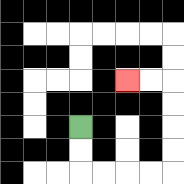{'start': '[3, 5]', 'end': '[5, 3]', 'path_directions': 'D,D,R,R,R,R,U,U,U,U,L,L', 'path_coordinates': '[[3, 5], [3, 6], [3, 7], [4, 7], [5, 7], [6, 7], [7, 7], [7, 6], [7, 5], [7, 4], [7, 3], [6, 3], [5, 3]]'}